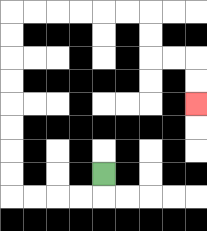{'start': '[4, 7]', 'end': '[8, 4]', 'path_directions': 'D,L,L,L,L,U,U,U,U,U,U,U,U,R,R,R,R,R,R,D,D,R,R,D,D', 'path_coordinates': '[[4, 7], [4, 8], [3, 8], [2, 8], [1, 8], [0, 8], [0, 7], [0, 6], [0, 5], [0, 4], [0, 3], [0, 2], [0, 1], [0, 0], [1, 0], [2, 0], [3, 0], [4, 0], [5, 0], [6, 0], [6, 1], [6, 2], [7, 2], [8, 2], [8, 3], [8, 4]]'}